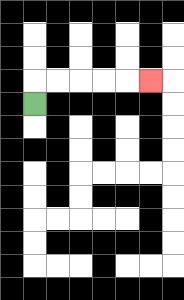{'start': '[1, 4]', 'end': '[6, 3]', 'path_directions': 'U,R,R,R,R,R', 'path_coordinates': '[[1, 4], [1, 3], [2, 3], [3, 3], [4, 3], [5, 3], [6, 3]]'}